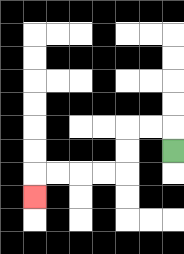{'start': '[7, 6]', 'end': '[1, 8]', 'path_directions': 'U,L,L,D,D,L,L,L,L,D', 'path_coordinates': '[[7, 6], [7, 5], [6, 5], [5, 5], [5, 6], [5, 7], [4, 7], [3, 7], [2, 7], [1, 7], [1, 8]]'}